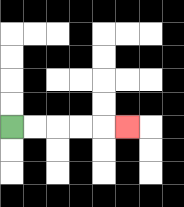{'start': '[0, 5]', 'end': '[5, 5]', 'path_directions': 'R,R,R,R,R', 'path_coordinates': '[[0, 5], [1, 5], [2, 5], [3, 5], [4, 5], [5, 5]]'}